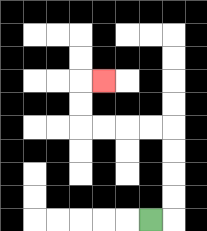{'start': '[6, 9]', 'end': '[4, 3]', 'path_directions': 'R,U,U,U,U,L,L,L,L,U,U,R', 'path_coordinates': '[[6, 9], [7, 9], [7, 8], [7, 7], [7, 6], [7, 5], [6, 5], [5, 5], [4, 5], [3, 5], [3, 4], [3, 3], [4, 3]]'}